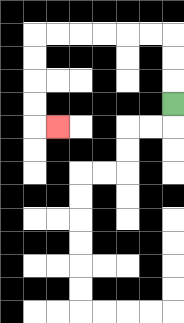{'start': '[7, 4]', 'end': '[2, 5]', 'path_directions': 'U,U,U,L,L,L,L,L,L,D,D,D,D,R', 'path_coordinates': '[[7, 4], [7, 3], [7, 2], [7, 1], [6, 1], [5, 1], [4, 1], [3, 1], [2, 1], [1, 1], [1, 2], [1, 3], [1, 4], [1, 5], [2, 5]]'}